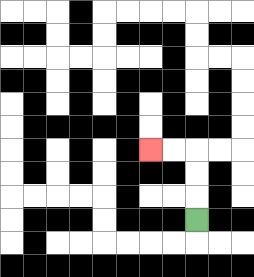{'start': '[8, 9]', 'end': '[6, 6]', 'path_directions': 'U,U,U,L,L', 'path_coordinates': '[[8, 9], [8, 8], [8, 7], [8, 6], [7, 6], [6, 6]]'}